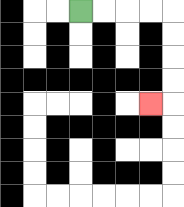{'start': '[3, 0]', 'end': '[6, 4]', 'path_directions': 'R,R,R,R,D,D,D,D,L', 'path_coordinates': '[[3, 0], [4, 0], [5, 0], [6, 0], [7, 0], [7, 1], [7, 2], [7, 3], [7, 4], [6, 4]]'}